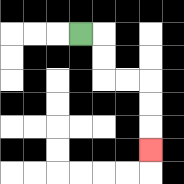{'start': '[3, 1]', 'end': '[6, 6]', 'path_directions': 'R,D,D,R,R,D,D,D', 'path_coordinates': '[[3, 1], [4, 1], [4, 2], [4, 3], [5, 3], [6, 3], [6, 4], [6, 5], [6, 6]]'}